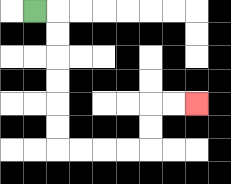{'start': '[1, 0]', 'end': '[8, 4]', 'path_directions': 'R,D,D,D,D,D,D,R,R,R,R,U,U,R,R', 'path_coordinates': '[[1, 0], [2, 0], [2, 1], [2, 2], [2, 3], [2, 4], [2, 5], [2, 6], [3, 6], [4, 6], [5, 6], [6, 6], [6, 5], [6, 4], [7, 4], [8, 4]]'}